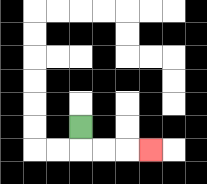{'start': '[3, 5]', 'end': '[6, 6]', 'path_directions': 'D,R,R,R', 'path_coordinates': '[[3, 5], [3, 6], [4, 6], [5, 6], [6, 6]]'}